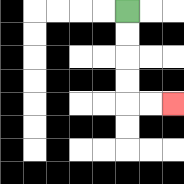{'start': '[5, 0]', 'end': '[7, 4]', 'path_directions': 'D,D,D,D,R,R', 'path_coordinates': '[[5, 0], [5, 1], [5, 2], [5, 3], [5, 4], [6, 4], [7, 4]]'}